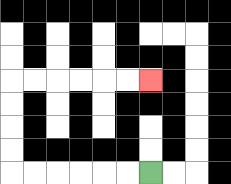{'start': '[6, 7]', 'end': '[6, 3]', 'path_directions': 'L,L,L,L,L,L,U,U,U,U,R,R,R,R,R,R', 'path_coordinates': '[[6, 7], [5, 7], [4, 7], [3, 7], [2, 7], [1, 7], [0, 7], [0, 6], [0, 5], [0, 4], [0, 3], [1, 3], [2, 3], [3, 3], [4, 3], [5, 3], [6, 3]]'}